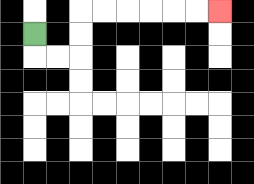{'start': '[1, 1]', 'end': '[9, 0]', 'path_directions': 'D,R,R,U,U,R,R,R,R,R,R', 'path_coordinates': '[[1, 1], [1, 2], [2, 2], [3, 2], [3, 1], [3, 0], [4, 0], [5, 0], [6, 0], [7, 0], [8, 0], [9, 0]]'}